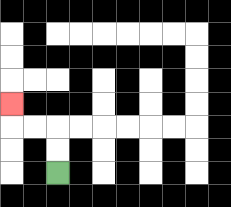{'start': '[2, 7]', 'end': '[0, 4]', 'path_directions': 'U,U,L,L,U', 'path_coordinates': '[[2, 7], [2, 6], [2, 5], [1, 5], [0, 5], [0, 4]]'}